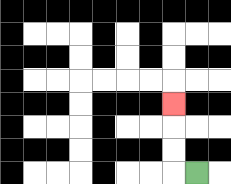{'start': '[8, 7]', 'end': '[7, 4]', 'path_directions': 'L,U,U,U', 'path_coordinates': '[[8, 7], [7, 7], [7, 6], [7, 5], [7, 4]]'}